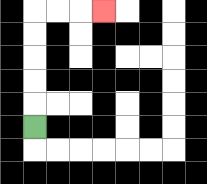{'start': '[1, 5]', 'end': '[4, 0]', 'path_directions': 'U,U,U,U,U,R,R,R', 'path_coordinates': '[[1, 5], [1, 4], [1, 3], [1, 2], [1, 1], [1, 0], [2, 0], [3, 0], [4, 0]]'}